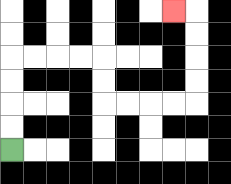{'start': '[0, 6]', 'end': '[7, 0]', 'path_directions': 'U,U,U,U,R,R,R,R,D,D,R,R,R,R,U,U,U,U,L', 'path_coordinates': '[[0, 6], [0, 5], [0, 4], [0, 3], [0, 2], [1, 2], [2, 2], [3, 2], [4, 2], [4, 3], [4, 4], [5, 4], [6, 4], [7, 4], [8, 4], [8, 3], [8, 2], [8, 1], [8, 0], [7, 0]]'}